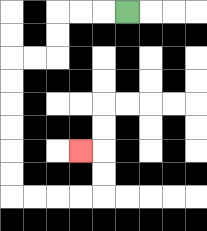{'start': '[5, 0]', 'end': '[3, 6]', 'path_directions': 'L,L,L,D,D,L,L,D,D,D,D,D,D,R,R,R,R,U,U,L', 'path_coordinates': '[[5, 0], [4, 0], [3, 0], [2, 0], [2, 1], [2, 2], [1, 2], [0, 2], [0, 3], [0, 4], [0, 5], [0, 6], [0, 7], [0, 8], [1, 8], [2, 8], [3, 8], [4, 8], [4, 7], [4, 6], [3, 6]]'}